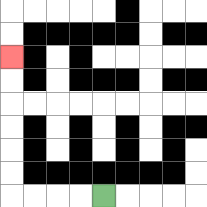{'start': '[4, 8]', 'end': '[0, 2]', 'path_directions': 'L,L,L,L,U,U,U,U,U,U', 'path_coordinates': '[[4, 8], [3, 8], [2, 8], [1, 8], [0, 8], [0, 7], [0, 6], [0, 5], [0, 4], [0, 3], [0, 2]]'}